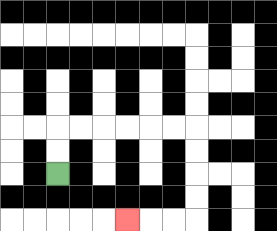{'start': '[2, 7]', 'end': '[5, 9]', 'path_directions': 'U,U,R,R,R,R,R,R,D,D,D,D,L,L,L', 'path_coordinates': '[[2, 7], [2, 6], [2, 5], [3, 5], [4, 5], [5, 5], [6, 5], [7, 5], [8, 5], [8, 6], [8, 7], [8, 8], [8, 9], [7, 9], [6, 9], [5, 9]]'}